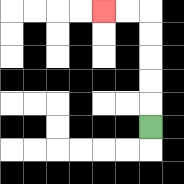{'start': '[6, 5]', 'end': '[4, 0]', 'path_directions': 'U,U,U,U,U,L,L', 'path_coordinates': '[[6, 5], [6, 4], [6, 3], [6, 2], [6, 1], [6, 0], [5, 0], [4, 0]]'}